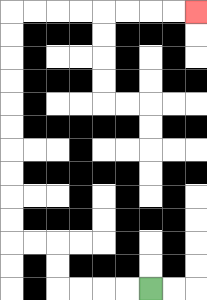{'start': '[6, 12]', 'end': '[8, 0]', 'path_directions': 'L,L,L,L,U,U,L,L,U,U,U,U,U,U,U,U,U,U,R,R,R,R,R,R,R,R', 'path_coordinates': '[[6, 12], [5, 12], [4, 12], [3, 12], [2, 12], [2, 11], [2, 10], [1, 10], [0, 10], [0, 9], [0, 8], [0, 7], [0, 6], [0, 5], [0, 4], [0, 3], [0, 2], [0, 1], [0, 0], [1, 0], [2, 0], [3, 0], [4, 0], [5, 0], [6, 0], [7, 0], [8, 0]]'}